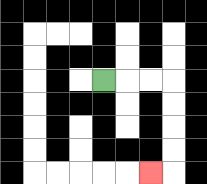{'start': '[4, 3]', 'end': '[6, 7]', 'path_directions': 'R,R,R,D,D,D,D,L', 'path_coordinates': '[[4, 3], [5, 3], [6, 3], [7, 3], [7, 4], [7, 5], [7, 6], [7, 7], [6, 7]]'}